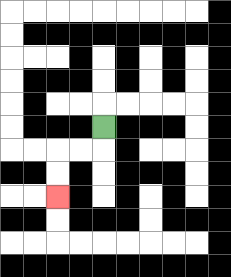{'start': '[4, 5]', 'end': '[2, 8]', 'path_directions': 'D,L,L,D,D', 'path_coordinates': '[[4, 5], [4, 6], [3, 6], [2, 6], [2, 7], [2, 8]]'}